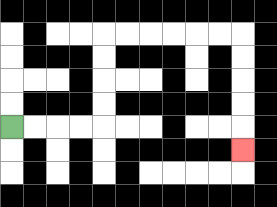{'start': '[0, 5]', 'end': '[10, 6]', 'path_directions': 'R,R,R,R,U,U,U,U,R,R,R,R,R,R,D,D,D,D,D', 'path_coordinates': '[[0, 5], [1, 5], [2, 5], [3, 5], [4, 5], [4, 4], [4, 3], [4, 2], [4, 1], [5, 1], [6, 1], [7, 1], [8, 1], [9, 1], [10, 1], [10, 2], [10, 3], [10, 4], [10, 5], [10, 6]]'}